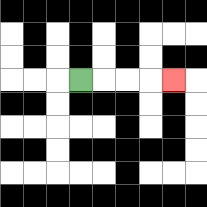{'start': '[3, 3]', 'end': '[7, 3]', 'path_directions': 'R,R,R,R', 'path_coordinates': '[[3, 3], [4, 3], [5, 3], [6, 3], [7, 3]]'}